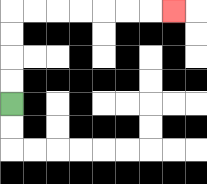{'start': '[0, 4]', 'end': '[7, 0]', 'path_directions': 'U,U,U,U,R,R,R,R,R,R,R', 'path_coordinates': '[[0, 4], [0, 3], [0, 2], [0, 1], [0, 0], [1, 0], [2, 0], [3, 0], [4, 0], [5, 0], [6, 0], [7, 0]]'}